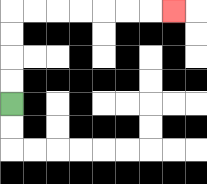{'start': '[0, 4]', 'end': '[7, 0]', 'path_directions': 'U,U,U,U,R,R,R,R,R,R,R', 'path_coordinates': '[[0, 4], [0, 3], [0, 2], [0, 1], [0, 0], [1, 0], [2, 0], [3, 0], [4, 0], [5, 0], [6, 0], [7, 0]]'}